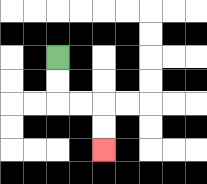{'start': '[2, 2]', 'end': '[4, 6]', 'path_directions': 'D,D,R,R,D,D', 'path_coordinates': '[[2, 2], [2, 3], [2, 4], [3, 4], [4, 4], [4, 5], [4, 6]]'}